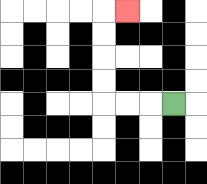{'start': '[7, 4]', 'end': '[5, 0]', 'path_directions': 'L,L,L,U,U,U,U,R', 'path_coordinates': '[[7, 4], [6, 4], [5, 4], [4, 4], [4, 3], [4, 2], [4, 1], [4, 0], [5, 0]]'}